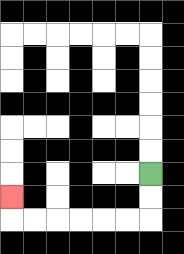{'start': '[6, 7]', 'end': '[0, 8]', 'path_directions': 'D,D,L,L,L,L,L,L,U', 'path_coordinates': '[[6, 7], [6, 8], [6, 9], [5, 9], [4, 9], [3, 9], [2, 9], [1, 9], [0, 9], [0, 8]]'}